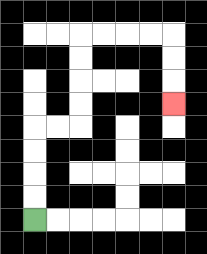{'start': '[1, 9]', 'end': '[7, 4]', 'path_directions': 'U,U,U,U,R,R,U,U,U,U,R,R,R,R,D,D,D', 'path_coordinates': '[[1, 9], [1, 8], [1, 7], [1, 6], [1, 5], [2, 5], [3, 5], [3, 4], [3, 3], [3, 2], [3, 1], [4, 1], [5, 1], [6, 1], [7, 1], [7, 2], [7, 3], [7, 4]]'}